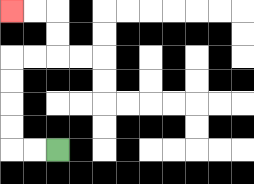{'start': '[2, 6]', 'end': '[0, 0]', 'path_directions': 'L,L,U,U,U,U,R,R,U,U,L,L', 'path_coordinates': '[[2, 6], [1, 6], [0, 6], [0, 5], [0, 4], [0, 3], [0, 2], [1, 2], [2, 2], [2, 1], [2, 0], [1, 0], [0, 0]]'}